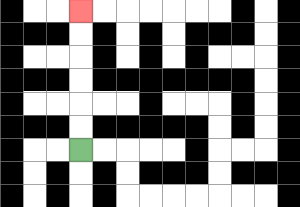{'start': '[3, 6]', 'end': '[3, 0]', 'path_directions': 'U,U,U,U,U,U', 'path_coordinates': '[[3, 6], [3, 5], [3, 4], [3, 3], [3, 2], [3, 1], [3, 0]]'}